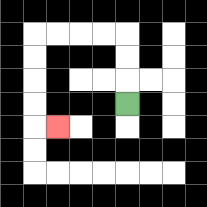{'start': '[5, 4]', 'end': '[2, 5]', 'path_directions': 'U,U,U,L,L,L,L,D,D,D,D,R', 'path_coordinates': '[[5, 4], [5, 3], [5, 2], [5, 1], [4, 1], [3, 1], [2, 1], [1, 1], [1, 2], [1, 3], [1, 4], [1, 5], [2, 5]]'}